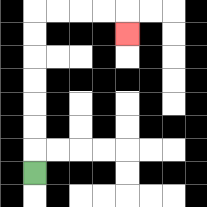{'start': '[1, 7]', 'end': '[5, 1]', 'path_directions': 'U,U,U,U,U,U,U,R,R,R,R,D', 'path_coordinates': '[[1, 7], [1, 6], [1, 5], [1, 4], [1, 3], [1, 2], [1, 1], [1, 0], [2, 0], [3, 0], [4, 0], [5, 0], [5, 1]]'}